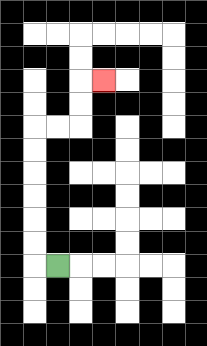{'start': '[2, 11]', 'end': '[4, 3]', 'path_directions': 'L,U,U,U,U,U,U,R,R,U,U,R', 'path_coordinates': '[[2, 11], [1, 11], [1, 10], [1, 9], [1, 8], [1, 7], [1, 6], [1, 5], [2, 5], [3, 5], [3, 4], [3, 3], [4, 3]]'}